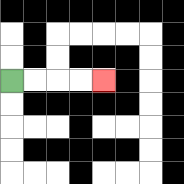{'start': '[0, 3]', 'end': '[4, 3]', 'path_directions': 'R,R,R,R', 'path_coordinates': '[[0, 3], [1, 3], [2, 3], [3, 3], [4, 3]]'}